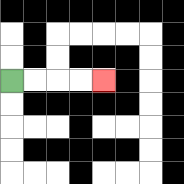{'start': '[0, 3]', 'end': '[4, 3]', 'path_directions': 'R,R,R,R', 'path_coordinates': '[[0, 3], [1, 3], [2, 3], [3, 3], [4, 3]]'}